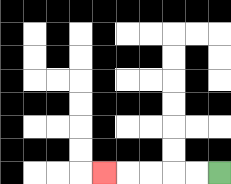{'start': '[9, 7]', 'end': '[4, 7]', 'path_directions': 'L,L,L,L,L', 'path_coordinates': '[[9, 7], [8, 7], [7, 7], [6, 7], [5, 7], [4, 7]]'}